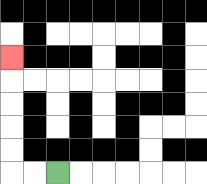{'start': '[2, 7]', 'end': '[0, 2]', 'path_directions': 'L,L,U,U,U,U,U', 'path_coordinates': '[[2, 7], [1, 7], [0, 7], [0, 6], [0, 5], [0, 4], [0, 3], [0, 2]]'}